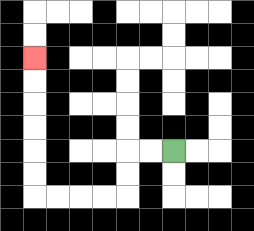{'start': '[7, 6]', 'end': '[1, 2]', 'path_directions': 'L,L,D,D,L,L,L,L,U,U,U,U,U,U', 'path_coordinates': '[[7, 6], [6, 6], [5, 6], [5, 7], [5, 8], [4, 8], [3, 8], [2, 8], [1, 8], [1, 7], [1, 6], [1, 5], [1, 4], [1, 3], [1, 2]]'}